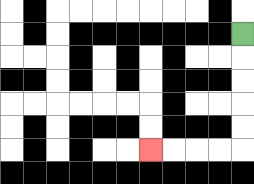{'start': '[10, 1]', 'end': '[6, 6]', 'path_directions': 'D,D,D,D,D,L,L,L,L', 'path_coordinates': '[[10, 1], [10, 2], [10, 3], [10, 4], [10, 5], [10, 6], [9, 6], [8, 6], [7, 6], [6, 6]]'}